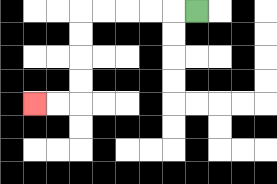{'start': '[8, 0]', 'end': '[1, 4]', 'path_directions': 'L,L,L,L,L,D,D,D,D,L,L', 'path_coordinates': '[[8, 0], [7, 0], [6, 0], [5, 0], [4, 0], [3, 0], [3, 1], [3, 2], [3, 3], [3, 4], [2, 4], [1, 4]]'}